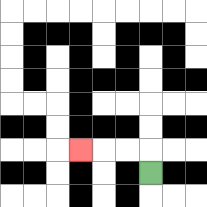{'start': '[6, 7]', 'end': '[3, 6]', 'path_directions': 'U,L,L,L', 'path_coordinates': '[[6, 7], [6, 6], [5, 6], [4, 6], [3, 6]]'}